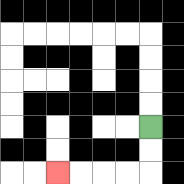{'start': '[6, 5]', 'end': '[2, 7]', 'path_directions': 'D,D,L,L,L,L', 'path_coordinates': '[[6, 5], [6, 6], [6, 7], [5, 7], [4, 7], [3, 7], [2, 7]]'}